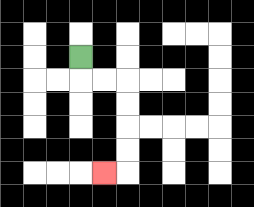{'start': '[3, 2]', 'end': '[4, 7]', 'path_directions': 'D,R,R,D,D,D,D,L', 'path_coordinates': '[[3, 2], [3, 3], [4, 3], [5, 3], [5, 4], [5, 5], [5, 6], [5, 7], [4, 7]]'}